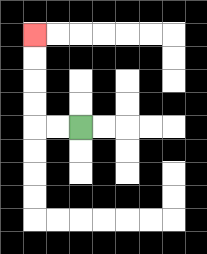{'start': '[3, 5]', 'end': '[1, 1]', 'path_directions': 'L,L,U,U,U,U', 'path_coordinates': '[[3, 5], [2, 5], [1, 5], [1, 4], [1, 3], [1, 2], [1, 1]]'}